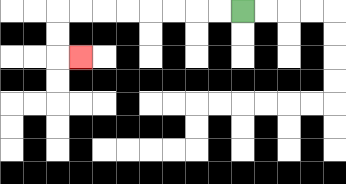{'start': '[10, 0]', 'end': '[3, 2]', 'path_directions': 'L,L,L,L,L,L,L,L,D,D,R', 'path_coordinates': '[[10, 0], [9, 0], [8, 0], [7, 0], [6, 0], [5, 0], [4, 0], [3, 0], [2, 0], [2, 1], [2, 2], [3, 2]]'}